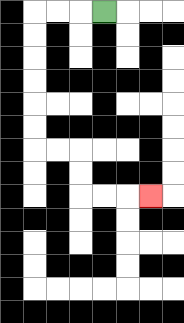{'start': '[4, 0]', 'end': '[6, 8]', 'path_directions': 'L,L,L,D,D,D,D,D,D,R,R,D,D,R,R,R', 'path_coordinates': '[[4, 0], [3, 0], [2, 0], [1, 0], [1, 1], [1, 2], [1, 3], [1, 4], [1, 5], [1, 6], [2, 6], [3, 6], [3, 7], [3, 8], [4, 8], [5, 8], [6, 8]]'}